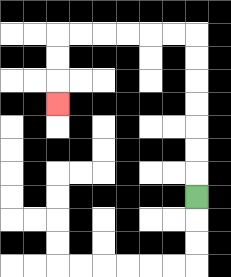{'start': '[8, 8]', 'end': '[2, 4]', 'path_directions': 'U,U,U,U,U,U,U,L,L,L,L,L,L,D,D,D', 'path_coordinates': '[[8, 8], [8, 7], [8, 6], [8, 5], [8, 4], [8, 3], [8, 2], [8, 1], [7, 1], [6, 1], [5, 1], [4, 1], [3, 1], [2, 1], [2, 2], [2, 3], [2, 4]]'}